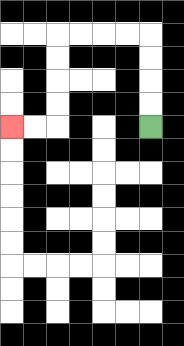{'start': '[6, 5]', 'end': '[0, 5]', 'path_directions': 'U,U,U,U,L,L,L,L,D,D,D,D,L,L', 'path_coordinates': '[[6, 5], [6, 4], [6, 3], [6, 2], [6, 1], [5, 1], [4, 1], [3, 1], [2, 1], [2, 2], [2, 3], [2, 4], [2, 5], [1, 5], [0, 5]]'}